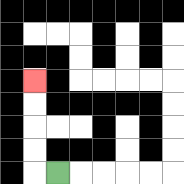{'start': '[2, 7]', 'end': '[1, 3]', 'path_directions': 'L,U,U,U,U', 'path_coordinates': '[[2, 7], [1, 7], [1, 6], [1, 5], [1, 4], [1, 3]]'}